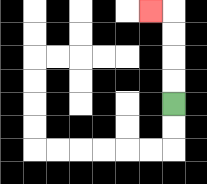{'start': '[7, 4]', 'end': '[6, 0]', 'path_directions': 'U,U,U,U,L', 'path_coordinates': '[[7, 4], [7, 3], [7, 2], [7, 1], [7, 0], [6, 0]]'}